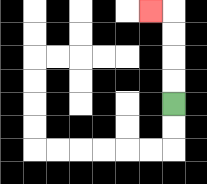{'start': '[7, 4]', 'end': '[6, 0]', 'path_directions': 'U,U,U,U,L', 'path_coordinates': '[[7, 4], [7, 3], [7, 2], [7, 1], [7, 0], [6, 0]]'}